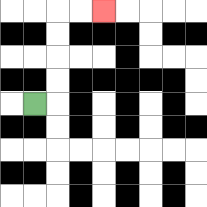{'start': '[1, 4]', 'end': '[4, 0]', 'path_directions': 'R,U,U,U,U,R,R', 'path_coordinates': '[[1, 4], [2, 4], [2, 3], [2, 2], [2, 1], [2, 0], [3, 0], [4, 0]]'}